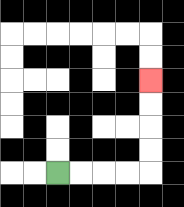{'start': '[2, 7]', 'end': '[6, 3]', 'path_directions': 'R,R,R,R,U,U,U,U', 'path_coordinates': '[[2, 7], [3, 7], [4, 7], [5, 7], [6, 7], [6, 6], [6, 5], [6, 4], [6, 3]]'}